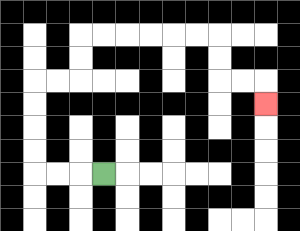{'start': '[4, 7]', 'end': '[11, 4]', 'path_directions': 'L,L,L,U,U,U,U,R,R,U,U,R,R,R,R,R,R,D,D,R,R,D', 'path_coordinates': '[[4, 7], [3, 7], [2, 7], [1, 7], [1, 6], [1, 5], [1, 4], [1, 3], [2, 3], [3, 3], [3, 2], [3, 1], [4, 1], [5, 1], [6, 1], [7, 1], [8, 1], [9, 1], [9, 2], [9, 3], [10, 3], [11, 3], [11, 4]]'}